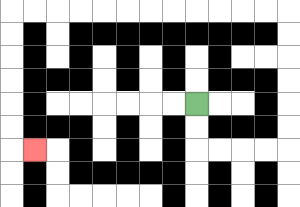{'start': '[8, 4]', 'end': '[1, 6]', 'path_directions': 'D,D,R,R,R,R,U,U,U,U,U,U,L,L,L,L,L,L,L,L,L,L,L,L,D,D,D,D,D,D,R', 'path_coordinates': '[[8, 4], [8, 5], [8, 6], [9, 6], [10, 6], [11, 6], [12, 6], [12, 5], [12, 4], [12, 3], [12, 2], [12, 1], [12, 0], [11, 0], [10, 0], [9, 0], [8, 0], [7, 0], [6, 0], [5, 0], [4, 0], [3, 0], [2, 0], [1, 0], [0, 0], [0, 1], [0, 2], [0, 3], [0, 4], [0, 5], [0, 6], [1, 6]]'}